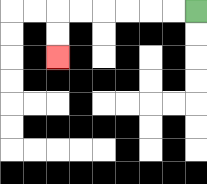{'start': '[8, 0]', 'end': '[2, 2]', 'path_directions': 'L,L,L,L,L,L,D,D', 'path_coordinates': '[[8, 0], [7, 0], [6, 0], [5, 0], [4, 0], [3, 0], [2, 0], [2, 1], [2, 2]]'}